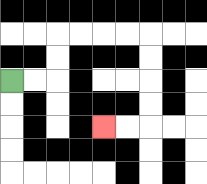{'start': '[0, 3]', 'end': '[4, 5]', 'path_directions': 'R,R,U,U,R,R,R,R,D,D,D,D,L,L', 'path_coordinates': '[[0, 3], [1, 3], [2, 3], [2, 2], [2, 1], [3, 1], [4, 1], [5, 1], [6, 1], [6, 2], [6, 3], [6, 4], [6, 5], [5, 5], [4, 5]]'}